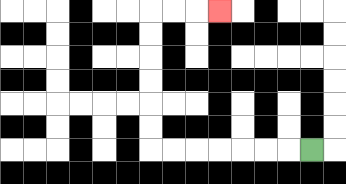{'start': '[13, 6]', 'end': '[9, 0]', 'path_directions': 'L,L,L,L,L,L,L,U,U,U,U,U,U,R,R,R', 'path_coordinates': '[[13, 6], [12, 6], [11, 6], [10, 6], [9, 6], [8, 6], [7, 6], [6, 6], [6, 5], [6, 4], [6, 3], [6, 2], [6, 1], [6, 0], [7, 0], [8, 0], [9, 0]]'}